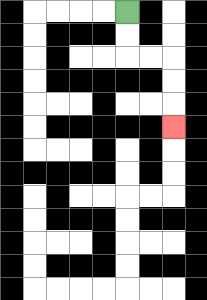{'start': '[5, 0]', 'end': '[7, 5]', 'path_directions': 'D,D,R,R,D,D,D', 'path_coordinates': '[[5, 0], [5, 1], [5, 2], [6, 2], [7, 2], [7, 3], [7, 4], [7, 5]]'}